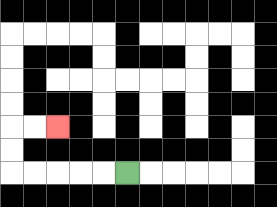{'start': '[5, 7]', 'end': '[2, 5]', 'path_directions': 'L,L,L,L,L,U,U,R,R', 'path_coordinates': '[[5, 7], [4, 7], [3, 7], [2, 7], [1, 7], [0, 7], [0, 6], [0, 5], [1, 5], [2, 5]]'}